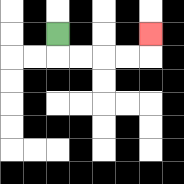{'start': '[2, 1]', 'end': '[6, 1]', 'path_directions': 'D,R,R,R,R,U', 'path_coordinates': '[[2, 1], [2, 2], [3, 2], [4, 2], [5, 2], [6, 2], [6, 1]]'}